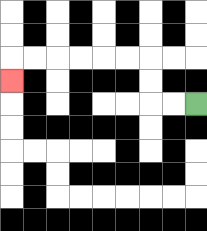{'start': '[8, 4]', 'end': '[0, 3]', 'path_directions': 'L,L,U,U,L,L,L,L,L,L,D', 'path_coordinates': '[[8, 4], [7, 4], [6, 4], [6, 3], [6, 2], [5, 2], [4, 2], [3, 2], [2, 2], [1, 2], [0, 2], [0, 3]]'}